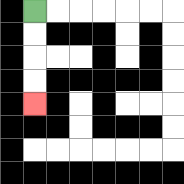{'start': '[1, 0]', 'end': '[1, 4]', 'path_directions': 'D,D,D,D', 'path_coordinates': '[[1, 0], [1, 1], [1, 2], [1, 3], [1, 4]]'}